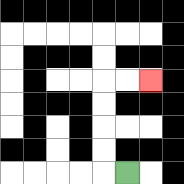{'start': '[5, 7]', 'end': '[6, 3]', 'path_directions': 'L,U,U,U,U,R,R', 'path_coordinates': '[[5, 7], [4, 7], [4, 6], [4, 5], [4, 4], [4, 3], [5, 3], [6, 3]]'}